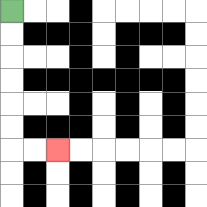{'start': '[0, 0]', 'end': '[2, 6]', 'path_directions': 'D,D,D,D,D,D,R,R', 'path_coordinates': '[[0, 0], [0, 1], [0, 2], [0, 3], [0, 4], [0, 5], [0, 6], [1, 6], [2, 6]]'}